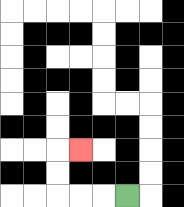{'start': '[5, 8]', 'end': '[3, 6]', 'path_directions': 'L,L,L,U,U,R', 'path_coordinates': '[[5, 8], [4, 8], [3, 8], [2, 8], [2, 7], [2, 6], [3, 6]]'}